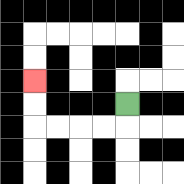{'start': '[5, 4]', 'end': '[1, 3]', 'path_directions': 'D,L,L,L,L,U,U', 'path_coordinates': '[[5, 4], [5, 5], [4, 5], [3, 5], [2, 5], [1, 5], [1, 4], [1, 3]]'}